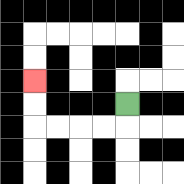{'start': '[5, 4]', 'end': '[1, 3]', 'path_directions': 'D,L,L,L,L,U,U', 'path_coordinates': '[[5, 4], [5, 5], [4, 5], [3, 5], [2, 5], [1, 5], [1, 4], [1, 3]]'}